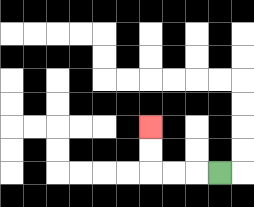{'start': '[9, 7]', 'end': '[6, 5]', 'path_directions': 'L,L,L,U,U', 'path_coordinates': '[[9, 7], [8, 7], [7, 7], [6, 7], [6, 6], [6, 5]]'}